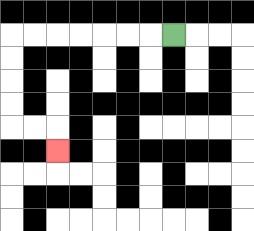{'start': '[7, 1]', 'end': '[2, 6]', 'path_directions': 'L,L,L,L,L,L,L,D,D,D,D,R,R,D', 'path_coordinates': '[[7, 1], [6, 1], [5, 1], [4, 1], [3, 1], [2, 1], [1, 1], [0, 1], [0, 2], [0, 3], [0, 4], [0, 5], [1, 5], [2, 5], [2, 6]]'}